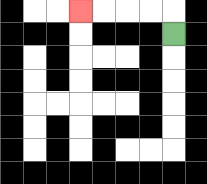{'start': '[7, 1]', 'end': '[3, 0]', 'path_directions': 'U,L,L,L,L', 'path_coordinates': '[[7, 1], [7, 0], [6, 0], [5, 0], [4, 0], [3, 0]]'}